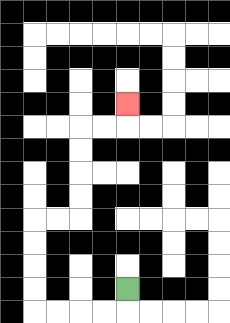{'start': '[5, 12]', 'end': '[5, 4]', 'path_directions': 'D,L,L,L,L,U,U,U,U,R,R,U,U,U,U,R,R,U', 'path_coordinates': '[[5, 12], [5, 13], [4, 13], [3, 13], [2, 13], [1, 13], [1, 12], [1, 11], [1, 10], [1, 9], [2, 9], [3, 9], [3, 8], [3, 7], [3, 6], [3, 5], [4, 5], [5, 5], [5, 4]]'}